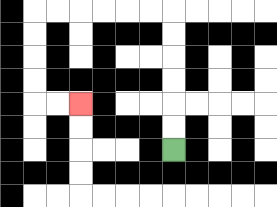{'start': '[7, 6]', 'end': '[3, 4]', 'path_directions': 'U,U,U,U,U,U,L,L,L,L,L,L,D,D,D,D,R,R', 'path_coordinates': '[[7, 6], [7, 5], [7, 4], [7, 3], [7, 2], [7, 1], [7, 0], [6, 0], [5, 0], [4, 0], [3, 0], [2, 0], [1, 0], [1, 1], [1, 2], [1, 3], [1, 4], [2, 4], [3, 4]]'}